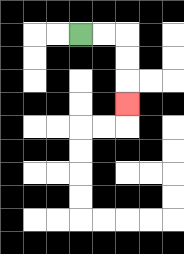{'start': '[3, 1]', 'end': '[5, 4]', 'path_directions': 'R,R,D,D,D', 'path_coordinates': '[[3, 1], [4, 1], [5, 1], [5, 2], [5, 3], [5, 4]]'}